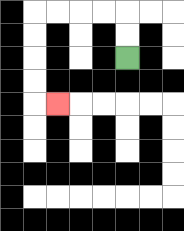{'start': '[5, 2]', 'end': '[2, 4]', 'path_directions': 'U,U,L,L,L,L,D,D,D,D,R', 'path_coordinates': '[[5, 2], [5, 1], [5, 0], [4, 0], [3, 0], [2, 0], [1, 0], [1, 1], [1, 2], [1, 3], [1, 4], [2, 4]]'}